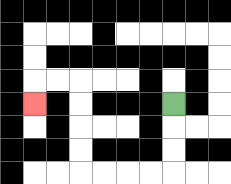{'start': '[7, 4]', 'end': '[1, 4]', 'path_directions': 'D,D,D,L,L,L,L,U,U,U,U,L,L,D', 'path_coordinates': '[[7, 4], [7, 5], [7, 6], [7, 7], [6, 7], [5, 7], [4, 7], [3, 7], [3, 6], [3, 5], [3, 4], [3, 3], [2, 3], [1, 3], [1, 4]]'}